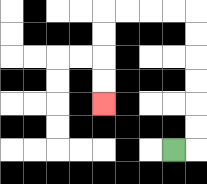{'start': '[7, 6]', 'end': '[4, 4]', 'path_directions': 'R,U,U,U,U,U,U,L,L,L,L,D,D,D,D', 'path_coordinates': '[[7, 6], [8, 6], [8, 5], [8, 4], [8, 3], [8, 2], [8, 1], [8, 0], [7, 0], [6, 0], [5, 0], [4, 0], [4, 1], [4, 2], [4, 3], [4, 4]]'}